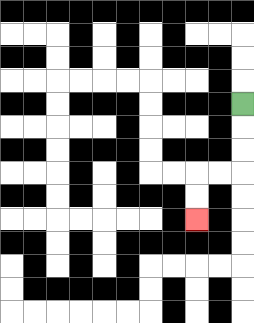{'start': '[10, 4]', 'end': '[8, 9]', 'path_directions': 'D,D,D,L,L,D,D', 'path_coordinates': '[[10, 4], [10, 5], [10, 6], [10, 7], [9, 7], [8, 7], [8, 8], [8, 9]]'}